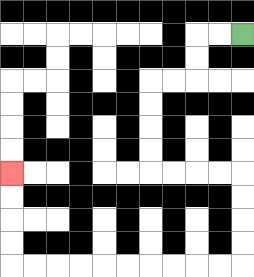{'start': '[10, 1]', 'end': '[0, 7]', 'path_directions': 'L,L,D,D,L,L,D,D,D,D,R,R,R,R,D,D,D,D,L,L,L,L,L,L,L,L,L,L,U,U,U,U', 'path_coordinates': '[[10, 1], [9, 1], [8, 1], [8, 2], [8, 3], [7, 3], [6, 3], [6, 4], [6, 5], [6, 6], [6, 7], [7, 7], [8, 7], [9, 7], [10, 7], [10, 8], [10, 9], [10, 10], [10, 11], [9, 11], [8, 11], [7, 11], [6, 11], [5, 11], [4, 11], [3, 11], [2, 11], [1, 11], [0, 11], [0, 10], [0, 9], [0, 8], [0, 7]]'}